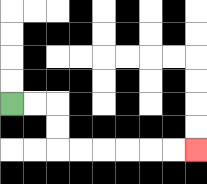{'start': '[0, 4]', 'end': '[8, 6]', 'path_directions': 'R,R,D,D,R,R,R,R,R,R', 'path_coordinates': '[[0, 4], [1, 4], [2, 4], [2, 5], [2, 6], [3, 6], [4, 6], [5, 6], [6, 6], [7, 6], [8, 6]]'}